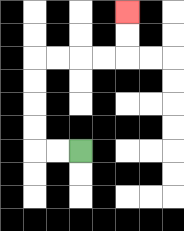{'start': '[3, 6]', 'end': '[5, 0]', 'path_directions': 'L,L,U,U,U,U,R,R,R,R,U,U', 'path_coordinates': '[[3, 6], [2, 6], [1, 6], [1, 5], [1, 4], [1, 3], [1, 2], [2, 2], [3, 2], [4, 2], [5, 2], [5, 1], [5, 0]]'}